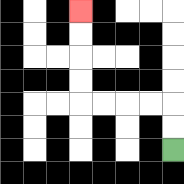{'start': '[7, 6]', 'end': '[3, 0]', 'path_directions': 'U,U,L,L,L,L,U,U,U,U', 'path_coordinates': '[[7, 6], [7, 5], [7, 4], [6, 4], [5, 4], [4, 4], [3, 4], [3, 3], [3, 2], [3, 1], [3, 0]]'}